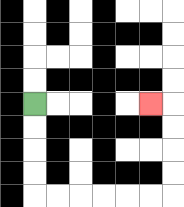{'start': '[1, 4]', 'end': '[6, 4]', 'path_directions': 'D,D,D,D,R,R,R,R,R,R,U,U,U,U,L', 'path_coordinates': '[[1, 4], [1, 5], [1, 6], [1, 7], [1, 8], [2, 8], [3, 8], [4, 8], [5, 8], [6, 8], [7, 8], [7, 7], [7, 6], [7, 5], [7, 4], [6, 4]]'}